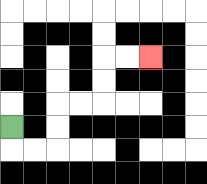{'start': '[0, 5]', 'end': '[6, 2]', 'path_directions': 'D,R,R,U,U,R,R,U,U,R,R', 'path_coordinates': '[[0, 5], [0, 6], [1, 6], [2, 6], [2, 5], [2, 4], [3, 4], [4, 4], [4, 3], [4, 2], [5, 2], [6, 2]]'}